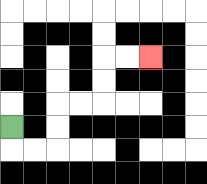{'start': '[0, 5]', 'end': '[6, 2]', 'path_directions': 'D,R,R,U,U,R,R,U,U,R,R', 'path_coordinates': '[[0, 5], [0, 6], [1, 6], [2, 6], [2, 5], [2, 4], [3, 4], [4, 4], [4, 3], [4, 2], [5, 2], [6, 2]]'}